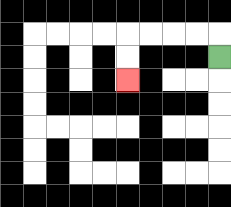{'start': '[9, 2]', 'end': '[5, 3]', 'path_directions': 'U,L,L,L,L,D,D', 'path_coordinates': '[[9, 2], [9, 1], [8, 1], [7, 1], [6, 1], [5, 1], [5, 2], [5, 3]]'}